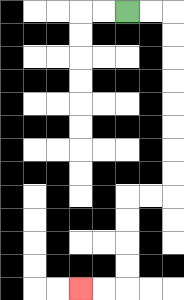{'start': '[5, 0]', 'end': '[3, 12]', 'path_directions': 'R,R,D,D,D,D,D,D,D,D,L,L,D,D,D,D,L,L', 'path_coordinates': '[[5, 0], [6, 0], [7, 0], [7, 1], [7, 2], [7, 3], [7, 4], [7, 5], [7, 6], [7, 7], [7, 8], [6, 8], [5, 8], [5, 9], [5, 10], [5, 11], [5, 12], [4, 12], [3, 12]]'}